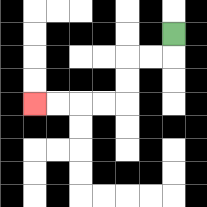{'start': '[7, 1]', 'end': '[1, 4]', 'path_directions': 'D,L,L,D,D,L,L,L,L', 'path_coordinates': '[[7, 1], [7, 2], [6, 2], [5, 2], [5, 3], [5, 4], [4, 4], [3, 4], [2, 4], [1, 4]]'}